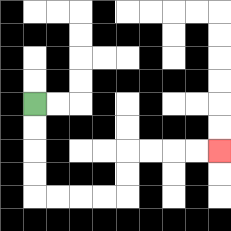{'start': '[1, 4]', 'end': '[9, 6]', 'path_directions': 'D,D,D,D,R,R,R,R,U,U,R,R,R,R', 'path_coordinates': '[[1, 4], [1, 5], [1, 6], [1, 7], [1, 8], [2, 8], [3, 8], [4, 8], [5, 8], [5, 7], [5, 6], [6, 6], [7, 6], [8, 6], [9, 6]]'}